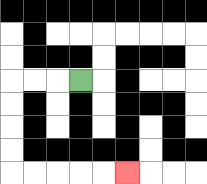{'start': '[3, 3]', 'end': '[5, 7]', 'path_directions': 'L,L,L,D,D,D,D,R,R,R,R,R', 'path_coordinates': '[[3, 3], [2, 3], [1, 3], [0, 3], [0, 4], [0, 5], [0, 6], [0, 7], [1, 7], [2, 7], [3, 7], [4, 7], [5, 7]]'}